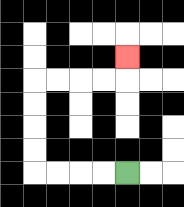{'start': '[5, 7]', 'end': '[5, 2]', 'path_directions': 'L,L,L,L,U,U,U,U,R,R,R,R,U', 'path_coordinates': '[[5, 7], [4, 7], [3, 7], [2, 7], [1, 7], [1, 6], [1, 5], [1, 4], [1, 3], [2, 3], [3, 3], [4, 3], [5, 3], [5, 2]]'}